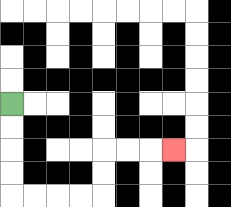{'start': '[0, 4]', 'end': '[7, 6]', 'path_directions': 'D,D,D,D,R,R,R,R,U,U,R,R,R', 'path_coordinates': '[[0, 4], [0, 5], [0, 6], [0, 7], [0, 8], [1, 8], [2, 8], [3, 8], [4, 8], [4, 7], [4, 6], [5, 6], [6, 6], [7, 6]]'}